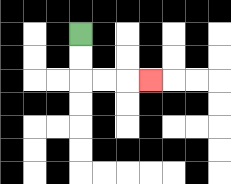{'start': '[3, 1]', 'end': '[6, 3]', 'path_directions': 'D,D,R,R,R', 'path_coordinates': '[[3, 1], [3, 2], [3, 3], [4, 3], [5, 3], [6, 3]]'}